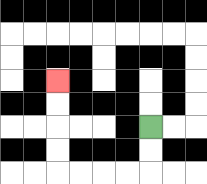{'start': '[6, 5]', 'end': '[2, 3]', 'path_directions': 'D,D,L,L,L,L,U,U,U,U', 'path_coordinates': '[[6, 5], [6, 6], [6, 7], [5, 7], [4, 7], [3, 7], [2, 7], [2, 6], [2, 5], [2, 4], [2, 3]]'}